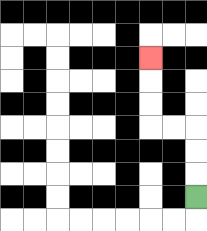{'start': '[8, 8]', 'end': '[6, 2]', 'path_directions': 'U,U,U,L,L,U,U,U', 'path_coordinates': '[[8, 8], [8, 7], [8, 6], [8, 5], [7, 5], [6, 5], [6, 4], [6, 3], [6, 2]]'}